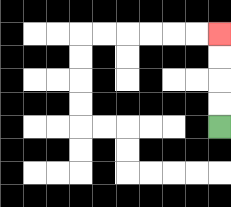{'start': '[9, 5]', 'end': '[9, 1]', 'path_directions': 'U,U,U,U', 'path_coordinates': '[[9, 5], [9, 4], [9, 3], [9, 2], [9, 1]]'}